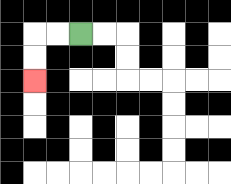{'start': '[3, 1]', 'end': '[1, 3]', 'path_directions': 'L,L,D,D', 'path_coordinates': '[[3, 1], [2, 1], [1, 1], [1, 2], [1, 3]]'}